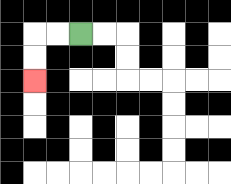{'start': '[3, 1]', 'end': '[1, 3]', 'path_directions': 'L,L,D,D', 'path_coordinates': '[[3, 1], [2, 1], [1, 1], [1, 2], [1, 3]]'}